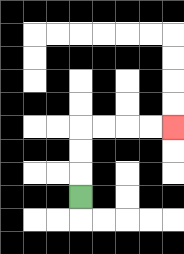{'start': '[3, 8]', 'end': '[7, 5]', 'path_directions': 'U,U,U,R,R,R,R', 'path_coordinates': '[[3, 8], [3, 7], [3, 6], [3, 5], [4, 5], [5, 5], [6, 5], [7, 5]]'}